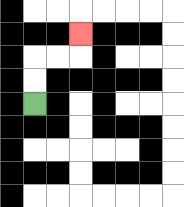{'start': '[1, 4]', 'end': '[3, 1]', 'path_directions': 'U,U,R,R,U', 'path_coordinates': '[[1, 4], [1, 3], [1, 2], [2, 2], [3, 2], [3, 1]]'}